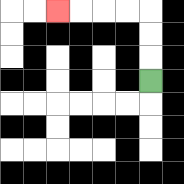{'start': '[6, 3]', 'end': '[2, 0]', 'path_directions': 'U,U,U,L,L,L,L', 'path_coordinates': '[[6, 3], [6, 2], [6, 1], [6, 0], [5, 0], [4, 0], [3, 0], [2, 0]]'}